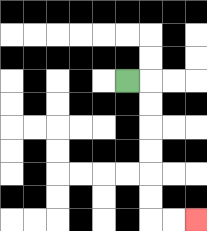{'start': '[5, 3]', 'end': '[8, 9]', 'path_directions': 'R,D,D,D,D,D,D,R,R', 'path_coordinates': '[[5, 3], [6, 3], [6, 4], [6, 5], [6, 6], [6, 7], [6, 8], [6, 9], [7, 9], [8, 9]]'}